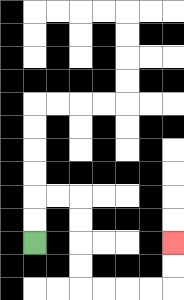{'start': '[1, 10]', 'end': '[7, 10]', 'path_directions': 'U,U,R,R,D,D,D,D,R,R,R,R,U,U', 'path_coordinates': '[[1, 10], [1, 9], [1, 8], [2, 8], [3, 8], [3, 9], [3, 10], [3, 11], [3, 12], [4, 12], [5, 12], [6, 12], [7, 12], [7, 11], [7, 10]]'}